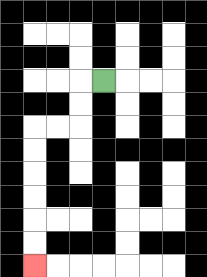{'start': '[4, 3]', 'end': '[1, 11]', 'path_directions': 'L,D,D,L,L,D,D,D,D,D,D', 'path_coordinates': '[[4, 3], [3, 3], [3, 4], [3, 5], [2, 5], [1, 5], [1, 6], [1, 7], [1, 8], [1, 9], [1, 10], [1, 11]]'}